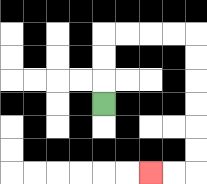{'start': '[4, 4]', 'end': '[6, 7]', 'path_directions': 'U,U,U,R,R,R,R,D,D,D,D,D,D,L,L', 'path_coordinates': '[[4, 4], [4, 3], [4, 2], [4, 1], [5, 1], [6, 1], [7, 1], [8, 1], [8, 2], [8, 3], [8, 4], [8, 5], [8, 6], [8, 7], [7, 7], [6, 7]]'}